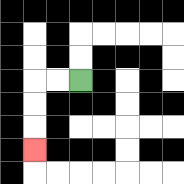{'start': '[3, 3]', 'end': '[1, 6]', 'path_directions': 'L,L,D,D,D', 'path_coordinates': '[[3, 3], [2, 3], [1, 3], [1, 4], [1, 5], [1, 6]]'}